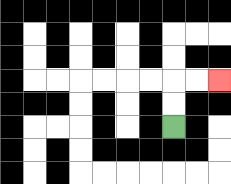{'start': '[7, 5]', 'end': '[9, 3]', 'path_directions': 'U,U,R,R', 'path_coordinates': '[[7, 5], [7, 4], [7, 3], [8, 3], [9, 3]]'}